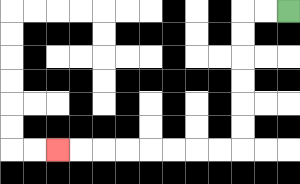{'start': '[12, 0]', 'end': '[2, 6]', 'path_directions': 'L,L,D,D,D,D,D,D,L,L,L,L,L,L,L,L', 'path_coordinates': '[[12, 0], [11, 0], [10, 0], [10, 1], [10, 2], [10, 3], [10, 4], [10, 5], [10, 6], [9, 6], [8, 6], [7, 6], [6, 6], [5, 6], [4, 6], [3, 6], [2, 6]]'}